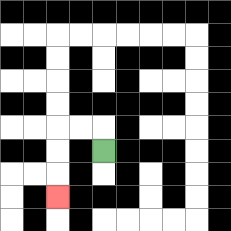{'start': '[4, 6]', 'end': '[2, 8]', 'path_directions': 'U,L,L,D,D,D', 'path_coordinates': '[[4, 6], [4, 5], [3, 5], [2, 5], [2, 6], [2, 7], [2, 8]]'}